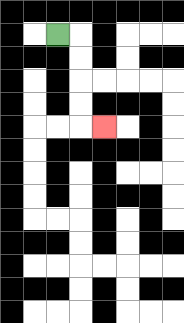{'start': '[2, 1]', 'end': '[4, 5]', 'path_directions': 'R,D,D,D,D,R', 'path_coordinates': '[[2, 1], [3, 1], [3, 2], [3, 3], [3, 4], [3, 5], [4, 5]]'}